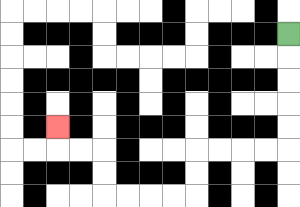{'start': '[12, 1]', 'end': '[2, 5]', 'path_directions': 'D,D,D,D,D,L,L,L,L,D,D,L,L,L,L,U,U,L,L,U', 'path_coordinates': '[[12, 1], [12, 2], [12, 3], [12, 4], [12, 5], [12, 6], [11, 6], [10, 6], [9, 6], [8, 6], [8, 7], [8, 8], [7, 8], [6, 8], [5, 8], [4, 8], [4, 7], [4, 6], [3, 6], [2, 6], [2, 5]]'}